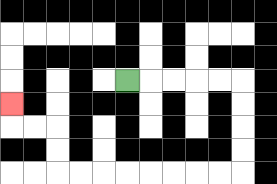{'start': '[5, 3]', 'end': '[0, 4]', 'path_directions': 'R,R,R,R,R,D,D,D,D,L,L,L,L,L,L,L,L,U,U,L,L,U', 'path_coordinates': '[[5, 3], [6, 3], [7, 3], [8, 3], [9, 3], [10, 3], [10, 4], [10, 5], [10, 6], [10, 7], [9, 7], [8, 7], [7, 7], [6, 7], [5, 7], [4, 7], [3, 7], [2, 7], [2, 6], [2, 5], [1, 5], [0, 5], [0, 4]]'}